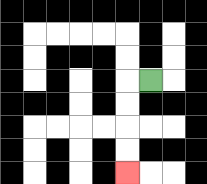{'start': '[6, 3]', 'end': '[5, 7]', 'path_directions': 'L,D,D,D,D', 'path_coordinates': '[[6, 3], [5, 3], [5, 4], [5, 5], [5, 6], [5, 7]]'}